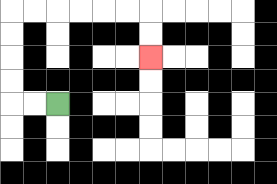{'start': '[2, 4]', 'end': '[6, 2]', 'path_directions': 'L,L,U,U,U,U,R,R,R,R,R,R,D,D', 'path_coordinates': '[[2, 4], [1, 4], [0, 4], [0, 3], [0, 2], [0, 1], [0, 0], [1, 0], [2, 0], [3, 0], [4, 0], [5, 0], [6, 0], [6, 1], [6, 2]]'}